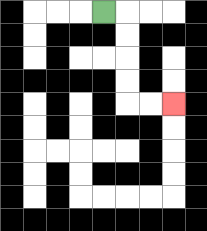{'start': '[4, 0]', 'end': '[7, 4]', 'path_directions': 'R,D,D,D,D,R,R', 'path_coordinates': '[[4, 0], [5, 0], [5, 1], [5, 2], [5, 3], [5, 4], [6, 4], [7, 4]]'}